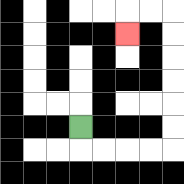{'start': '[3, 5]', 'end': '[5, 1]', 'path_directions': 'D,R,R,R,R,U,U,U,U,U,U,L,L,D', 'path_coordinates': '[[3, 5], [3, 6], [4, 6], [5, 6], [6, 6], [7, 6], [7, 5], [7, 4], [7, 3], [7, 2], [7, 1], [7, 0], [6, 0], [5, 0], [5, 1]]'}